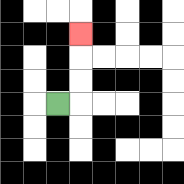{'start': '[2, 4]', 'end': '[3, 1]', 'path_directions': 'R,U,U,U', 'path_coordinates': '[[2, 4], [3, 4], [3, 3], [3, 2], [3, 1]]'}